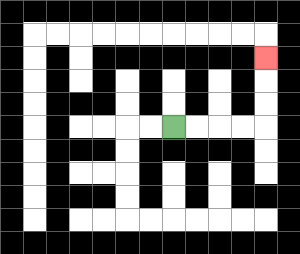{'start': '[7, 5]', 'end': '[11, 2]', 'path_directions': 'R,R,R,R,U,U,U', 'path_coordinates': '[[7, 5], [8, 5], [9, 5], [10, 5], [11, 5], [11, 4], [11, 3], [11, 2]]'}